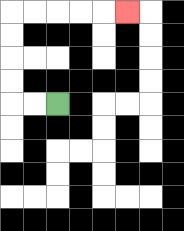{'start': '[2, 4]', 'end': '[5, 0]', 'path_directions': 'L,L,U,U,U,U,R,R,R,R,R', 'path_coordinates': '[[2, 4], [1, 4], [0, 4], [0, 3], [0, 2], [0, 1], [0, 0], [1, 0], [2, 0], [3, 0], [4, 0], [5, 0]]'}